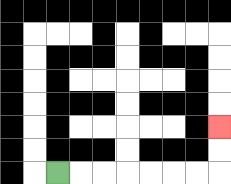{'start': '[2, 7]', 'end': '[9, 5]', 'path_directions': 'R,R,R,R,R,R,R,U,U', 'path_coordinates': '[[2, 7], [3, 7], [4, 7], [5, 7], [6, 7], [7, 7], [8, 7], [9, 7], [9, 6], [9, 5]]'}